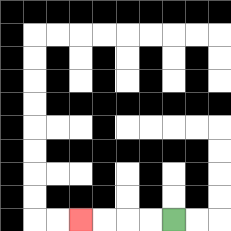{'start': '[7, 9]', 'end': '[3, 9]', 'path_directions': 'L,L,L,L', 'path_coordinates': '[[7, 9], [6, 9], [5, 9], [4, 9], [3, 9]]'}